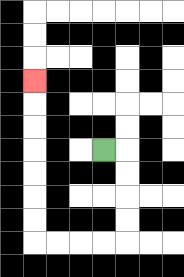{'start': '[4, 6]', 'end': '[1, 3]', 'path_directions': 'R,D,D,D,D,L,L,L,L,U,U,U,U,U,U,U', 'path_coordinates': '[[4, 6], [5, 6], [5, 7], [5, 8], [5, 9], [5, 10], [4, 10], [3, 10], [2, 10], [1, 10], [1, 9], [1, 8], [1, 7], [1, 6], [1, 5], [1, 4], [1, 3]]'}